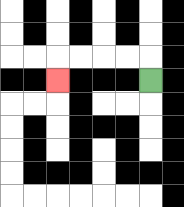{'start': '[6, 3]', 'end': '[2, 3]', 'path_directions': 'U,L,L,L,L,D', 'path_coordinates': '[[6, 3], [6, 2], [5, 2], [4, 2], [3, 2], [2, 2], [2, 3]]'}